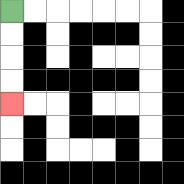{'start': '[0, 0]', 'end': '[0, 4]', 'path_directions': 'D,D,D,D', 'path_coordinates': '[[0, 0], [0, 1], [0, 2], [0, 3], [0, 4]]'}